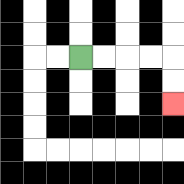{'start': '[3, 2]', 'end': '[7, 4]', 'path_directions': 'R,R,R,R,D,D', 'path_coordinates': '[[3, 2], [4, 2], [5, 2], [6, 2], [7, 2], [7, 3], [7, 4]]'}